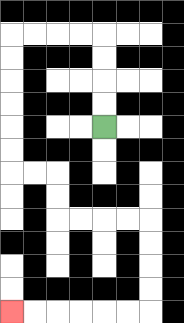{'start': '[4, 5]', 'end': '[0, 13]', 'path_directions': 'U,U,U,U,L,L,L,L,D,D,D,D,D,D,R,R,D,D,R,R,R,R,D,D,D,D,L,L,L,L,L,L', 'path_coordinates': '[[4, 5], [4, 4], [4, 3], [4, 2], [4, 1], [3, 1], [2, 1], [1, 1], [0, 1], [0, 2], [0, 3], [0, 4], [0, 5], [0, 6], [0, 7], [1, 7], [2, 7], [2, 8], [2, 9], [3, 9], [4, 9], [5, 9], [6, 9], [6, 10], [6, 11], [6, 12], [6, 13], [5, 13], [4, 13], [3, 13], [2, 13], [1, 13], [0, 13]]'}